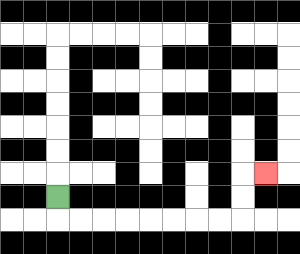{'start': '[2, 8]', 'end': '[11, 7]', 'path_directions': 'D,R,R,R,R,R,R,R,R,U,U,R', 'path_coordinates': '[[2, 8], [2, 9], [3, 9], [4, 9], [5, 9], [6, 9], [7, 9], [8, 9], [9, 9], [10, 9], [10, 8], [10, 7], [11, 7]]'}